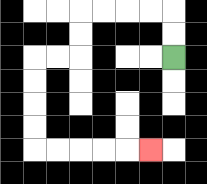{'start': '[7, 2]', 'end': '[6, 6]', 'path_directions': 'U,U,L,L,L,L,D,D,L,L,D,D,D,D,R,R,R,R,R', 'path_coordinates': '[[7, 2], [7, 1], [7, 0], [6, 0], [5, 0], [4, 0], [3, 0], [3, 1], [3, 2], [2, 2], [1, 2], [1, 3], [1, 4], [1, 5], [1, 6], [2, 6], [3, 6], [4, 6], [5, 6], [6, 6]]'}